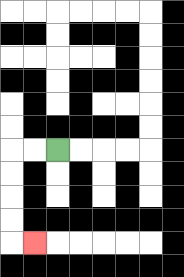{'start': '[2, 6]', 'end': '[1, 10]', 'path_directions': 'L,L,D,D,D,D,R', 'path_coordinates': '[[2, 6], [1, 6], [0, 6], [0, 7], [0, 8], [0, 9], [0, 10], [1, 10]]'}